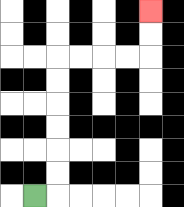{'start': '[1, 8]', 'end': '[6, 0]', 'path_directions': 'R,U,U,U,U,U,U,R,R,R,R,U,U', 'path_coordinates': '[[1, 8], [2, 8], [2, 7], [2, 6], [2, 5], [2, 4], [2, 3], [2, 2], [3, 2], [4, 2], [5, 2], [6, 2], [6, 1], [6, 0]]'}